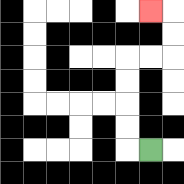{'start': '[6, 6]', 'end': '[6, 0]', 'path_directions': 'L,U,U,U,U,R,R,U,U,L', 'path_coordinates': '[[6, 6], [5, 6], [5, 5], [5, 4], [5, 3], [5, 2], [6, 2], [7, 2], [7, 1], [7, 0], [6, 0]]'}